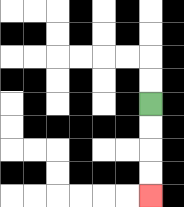{'start': '[6, 4]', 'end': '[6, 8]', 'path_directions': 'D,D,D,D', 'path_coordinates': '[[6, 4], [6, 5], [6, 6], [6, 7], [6, 8]]'}